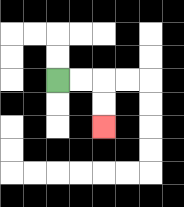{'start': '[2, 3]', 'end': '[4, 5]', 'path_directions': 'R,R,D,D', 'path_coordinates': '[[2, 3], [3, 3], [4, 3], [4, 4], [4, 5]]'}